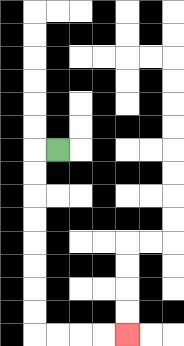{'start': '[2, 6]', 'end': '[5, 14]', 'path_directions': 'L,D,D,D,D,D,D,D,D,R,R,R,R', 'path_coordinates': '[[2, 6], [1, 6], [1, 7], [1, 8], [1, 9], [1, 10], [1, 11], [1, 12], [1, 13], [1, 14], [2, 14], [3, 14], [4, 14], [5, 14]]'}